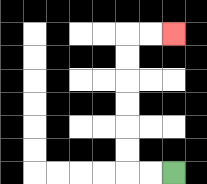{'start': '[7, 7]', 'end': '[7, 1]', 'path_directions': 'L,L,U,U,U,U,U,U,R,R', 'path_coordinates': '[[7, 7], [6, 7], [5, 7], [5, 6], [5, 5], [5, 4], [5, 3], [5, 2], [5, 1], [6, 1], [7, 1]]'}